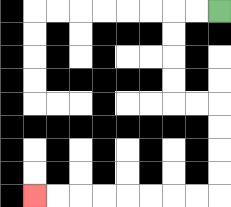{'start': '[9, 0]', 'end': '[1, 8]', 'path_directions': 'L,L,D,D,D,D,R,R,D,D,D,D,L,L,L,L,L,L,L,L', 'path_coordinates': '[[9, 0], [8, 0], [7, 0], [7, 1], [7, 2], [7, 3], [7, 4], [8, 4], [9, 4], [9, 5], [9, 6], [9, 7], [9, 8], [8, 8], [7, 8], [6, 8], [5, 8], [4, 8], [3, 8], [2, 8], [1, 8]]'}